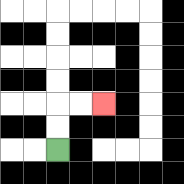{'start': '[2, 6]', 'end': '[4, 4]', 'path_directions': 'U,U,R,R', 'path_coordinates': '[[2, 6], [2, 5], [2, 4], [3, 4], [4, 4]]'}